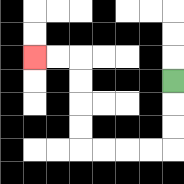{'start': '[7, 3]', 'end': '[1, 2]', 'path_directions': 'D,D,D,L,L,L,L,U,U,U,U,L,L', 'path_coordinates': '[[7, 3], [7, 4], [7, 5], [7, 6], [6, 6], [5, 6], [4, 6], [3, 6], [3, 5], [3, 4], [3, 3], [3, 2], [2, 2], [1, 2]]'}